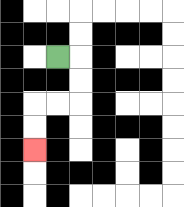{'start': '[2, 2]', 'end': '[1, 6]', 'path_directions': 'R,D,D,L,L,D,D', 'path_coordinates': '[[2, 2], [3, 2], [3, 3], [3, 4], [2, 4], [1, 4], [1, 5], [1, 6]]'}